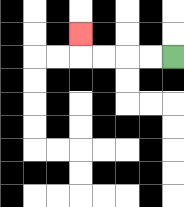{'start': '[7, 2]', 'end': '[3, 1]', 'path_directions': 'L,L,L,L,U', 'path_coordinates': '[[7, 2], [6, 2], [5, 2], [4, 2], [3, 2], [3, 1]]'}